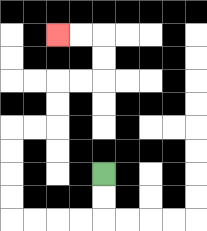{'start': '[4, 7]', 'end': '[2, 1]', 'path_directions': 'D,D,L,L,L,L,U,U,U,U,R,R,U,U,R,R,U,U,L,L', 'path_coordinates': '[[4, 7], [4, 8], [4, 9], [3, 9], [2, 9], [1, 9], [0, 9], [0, 8], [0, 7], [0, 6], [0, 5], [1, 5], [2, 5], [2, 4], [2, 3], [3, 3], [4, 3], [4, 2], [4, 1], [3, 1], [2, 1]]'}